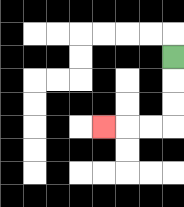{'start': '[7, 2]', 'end': '[4, 5]', 'path_directions': 'D,D,D,L,L,L', 'path_coordinates': '[[7, 2], [7, 3], [7, 4], [7, 5], [6, 5], [5, 5], [4, 5]]'}